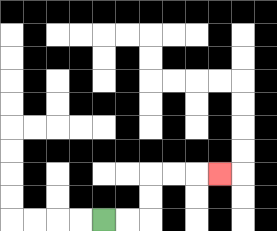{'start': '[4, 9]', 'end': '[9, 7]', 'path_directions': 'R,R,U,U,R,R,R', 'path_coordinates': '[[4, 9], [5, 9], [6, 9], [6, 8], [6, 7], [7, 7], [8, 7], [9, 7]]'}